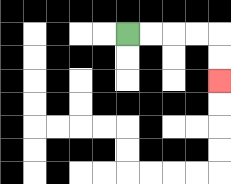{'start': '[5, 1]', 'end': '[9, 3]', 'path_directions': 'R,R,R,R,D,D', 'path_coordinates': '[[5, 1], [6, 1], [7, 1], [8, 1], [9, 1], [9, 2], [9, 3]]'}